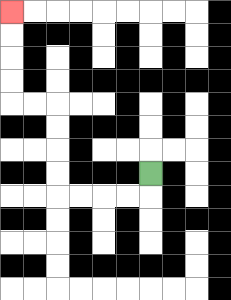{'start': '[6, 7]', 'end': '[0, 0]', 'path_directions': 'D,L,L,L,L,U,U,U,U,L,L,U,U,U,U', 'path_coordinates': '[[6, 7], [6, 8], [5, 8], [4, 8], [3, 8], [2, 8], [2, 7], [2, 6], [2, 5], [2, 4], [1, 4], [0, 4], [0, 3], [0, 2], [0, 1], [0, 0]]'}